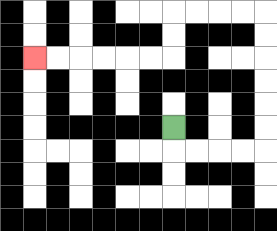{'start': '[7, 5]', 'end': '[1, 2]', 'path_directions': 'D,R,R,R,R,U,U,U,U,U,U,L,L,L,L,D,D,L,L,L,L,L,L', 'path_coordinates': '[[7, 5], [7, 6], [8, 6], [9, 6], [10, 6], [11, 6], [11, 5], [11, 4], [11, 3], [11, 2], [11, 1], [11, 0], [10, 0], [9, 0], [8, 0], [7, 0], [7, 1], [7, 2], [6, 2], [5, 2], [4, 2], [3, 2], [2, 2], [1, 2]]'}